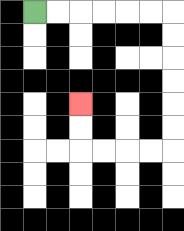{'start': '[1, 0]', 'end': '[3, 4]', 'path_directions': 'R,R,R,R,R,R,D,D,D,D,D,D,L,L,L,L,U,U', 'path_coordinates': '[[1, 0], [2, 0], [3, 0], [4, 0], [5, 0], [6, 0], [7, 0], [7, 1], [7, 2], [7, 3], [7, 4], [7, 5], [7, 6], [6, 6], [5, 6], [4, 6], [3, 6], [3, 5], [3, 4]]'}